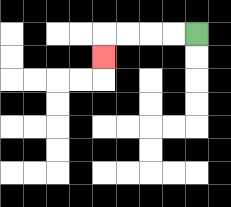{'start': '[8, 1]', 'end': '[4, 2]', 'path_directions': 'L,L,L,L,D', 'path_coordinates': '[[8, 1], [7, 1], [6, 1], [5, 1], [4, 1], [4, 2]]'}